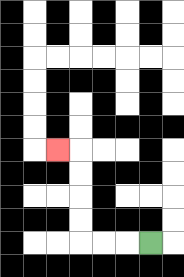{'start': '[6, 10]', 'end': '[2, 6]', 'path_directions': 'L,L,L,U,U,U,U,L', 'path_coordinates': '[[6, 10], [5, 10], [4, 10], [3, 10], [3, 9], [3, 8], [3, 7], [3, 6], [2, 6]]'}